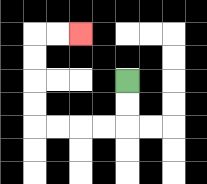{'start': '[5, 3]', 'end': '[3, 1]', 'path_directions': 'D,D,L,L,L,L,U,U,U,U,R,R', 'path_coordinates': '[[5, 3], [5, 4], [5, 5], [4, 5], [3, 5], [2, 5], [1, 5], [1, 4], [1, 3], [1, 2], [1, 1], [2, 1], [3, 1]]'}